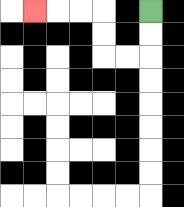{'start': '[6, 0]', 'end': '[1, 0]', 'path_directions': 'D,D,L,L,U,U,L,L,L', 'path_coordinates': '[[6, 0], [6, 1], [6, 2], [5, 2], [4, 2], [4, 1], [4, 0], [3, 0], [2, 0], [1, 0]]'}